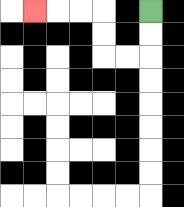{'start': '[6, 0]', 'end': '[1, 0]', 'path_directions': 'D,D,L,L,U,U,L,L,L', 'path_coordinates': '[[6, 0], [6, 1], [6, 2], [5, 2], [4, 2], [4, 1], [4, 0], [3, 0], [2, 0], [1, 0]]'}